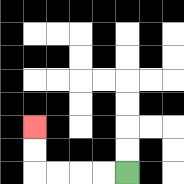{'start': '[5, 7]', 'end': '[1, 5]', 'path_directions': 'L,L,L,L,U,U', 'path_coordinates': '[[5, 7], [4, 7], [3, 7], [2, 7], [1, 7], [1, 6], [1, 5]]'}